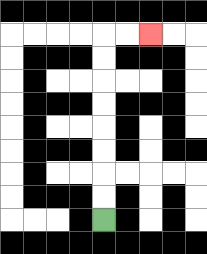{'start': '[4, 9]', 'end': '[6, 1]', 'path_directions': 'U,U,U,U,U,U,U,U,R,R', 'path_coordinates': '[[4, 9], [4, 8], [4, 7], [4, 6], [4, 5], [4, 4], [4, 3], [4, 2], [4, 1], [5, 1], [6, 1]]'}